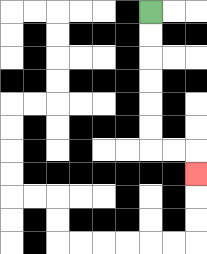{'start': '[6, 0]', 'end': '[8, 7]', 'path_directions': 'D,D,D,D,D,D,R,R,D', 'path_coordinates': '[[6, 0], [6, 1], [6, 2], [6, 3], [6, 4], [6, 5], [6, 6], [7, 6], [8, 6], [8, 7]]'}